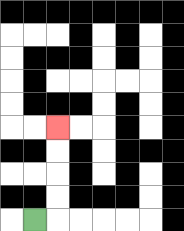{'start': '[1, 9]', 'end': '[2, 5]', 'path_directions': 'R,U,U,U,U', 'path_coordinates': '[[1, 9], [2, 9], [2, 8], [2, 7], [2, 6], [2, 5]]'}